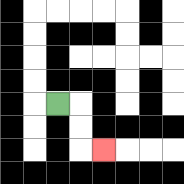{'start': '[2, 4]', 'end': '[4, 6]', 'path_directions': 'R,D,D,R', 'path_coordinates': '[[2, 4], [3, 4], [3, 5], [3, 6], [4, 6]]'}